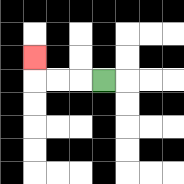{'start': '[4, 3]', 'end': '[1, 2]', 'path_directions': 'L,L,L,U', 'path_coordinates': '[[4, 3], [3, 3], [2, 3], [1, 3], [1, 2]]'}